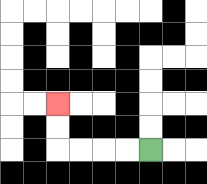{'start': '[6, 6]', 'end': '[2, 4]', 'path_directions': 'L,L,L,L,U,U', 'path_coordinates': '[[6, 6], [5, 6], [4, 6], [3, 6], [2, 6], [2, 5], [2, 4]]'}